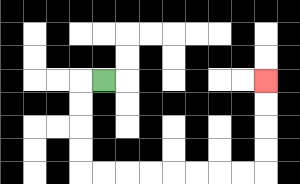{'start': '[4, 3]', 'end': '[11, 3]', 'path_directions': 'L,D,D,D,D,R,R,R,R,R,R,R,R,U,U,U,U', 'path_coordinates': '[[4, 3], [3, 3], [3, 4], [3, 5], [3, 6], [3, 7], [4, 7], [5, 7], [6, 7], [7, 7], [8, 7], [9, 7], [10, 7], [11, 7], [11, 6], [11, 5], [11, 4], [11, 3]]'}